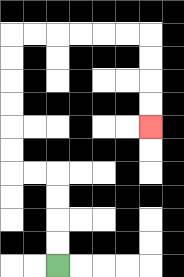{'start': '[2, 11]', 'end': '[6, 5]', 'path_directions': 'U,U,U,U,L,L,U,U,U,U,U,U,R,R,R,R,R,R,D,D,D,D', 'path_coordinates': '[[2, 11], [2, 10], [2, 9], [2, 8], [2, 7], [1, 7], [0, 7], [0, 6], [0, 5], [0, 4], [0, 3], [0, 2], [0, 1], [1, 1], [2, 1], [3, 1], [4, 1], [5, 1], [6, 1], [6, 2], [6, 3], [6, 4], [6, 5]]'}